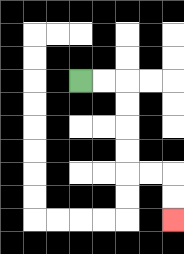{'start': '[3, 3]', 'end': '[7, 9]', 'path_directions': 'R,R,D,D,D,D,R,R,D,D', 'path_coordinates': '[[3, 3], [4, 3], [5, 3], [5, 4], [5, 5], [5, 6], [5, 7], [6, 7], [7, 7], [7, 8], [7, 9]]'}